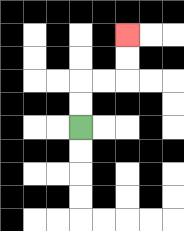{'start': '[3, 5]', 'end': '[5, 1]', 'path_directions': 'U,U,R,R,U,U', 'path_coordinates': '[[3, 5], [3, 4], [3, 3], [4, 3], [5, 3], [5, 2], [5, 1]]'}